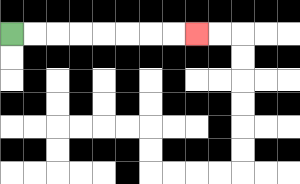{'start': '[0, 1]', 'end': '[8, 1]', 'path_directions': 'R,R,R,R,R,R,R,R', 'path_coordinates': '[[0, 1], [1, 1], [2, 1], [3, 1], [4, 1], [5, 1], [6, 1], [7, 1], [8, 1]]'}